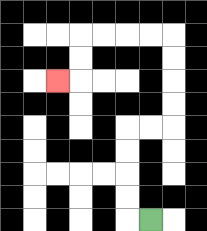{'start': '[6, 9]', 'end': '[2, 3]', 'path_directions': 'L,U,U,U,U,R,R,U,U,U,U,L,L,L,L,D,D,L', 'path_coordinates': '[[6, 9], [5, 9], [5, 8], [5, 7], [5, 6], [5, 5], [6, 5], [7, 5], [7, 4], [7, 3], [7, 2], [7, 1], [6, 1], [5, 1], [4, 1], [3, 1], [3, 2], [3, 3], [2, 3]]'}